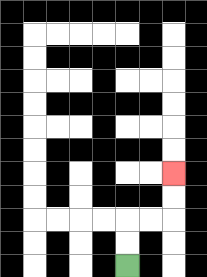{'start': '[5, 11]', 'end': '[7, 7]', 'path_directions': 'U,U,R,R,U,U', 'path_coordinates': '[[5, 11], [5, 10], [5, 9], [6, 9], [7, 9], [7, 8], [7, 7]]'}